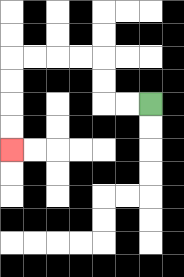{'start': '[6, 4]', 'end': '[0, 6]', 'path_directions': 'L,L,U,U,L,L,L,L,D,D,D,D', 'path_coordinates': '[[6, 4], [5, 4], [4, 4], [4, 3], [4, 2], [3, 2], [2, 2], [1, 2], [0, 2], [0, 3], [0, 4], [0, 5], [0, 6]]'}